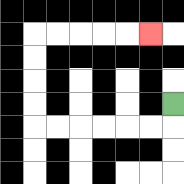{'start': '[7, 4]', 'end': '[6, 1]', 'path_directions': 'D,L,L,L,L,L,L,U,U,U,U,R,R,R,R,R', 'path_coordinates': '[[7, 4], [7, 5], [6, 5], [5, 5], [4, 5], [3, 5], [2, 5], [1, 5], [1, 4], [1, 3], [1, 2], [1, 1], [2, 1], [3, 1], [4, 1], [5, 1], [6, 1]]'}